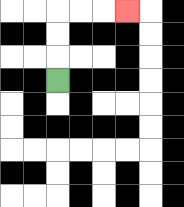{'start': '[2, 3]', 'end': '[5, 0]', 'path_directions': 'U,U,U,R,R,R', 'path_coordinates': '[[2, 3], [2, 2], [2, 1], [2, 0], [3, 0], [4, 0], [5, 0]]'}